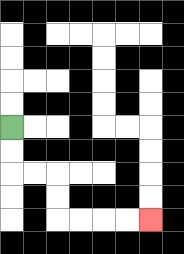{'start': '[0, 5]', 'end': '[6, 9]', 'path_directions': 'D,D,R,R,D,D,R,R,R,R', 'path_coordinates': '[[0, 5], [0, 6], [0, 7], [1, 7], [2, 7], [2, 8], [2, 9], [3, 9], [4, 9], [5, 9], [6, 9]]'}